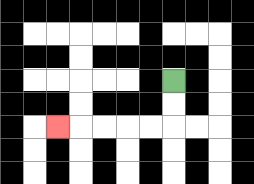{'start': '[7, 3]', 'end': '[2, 5]', 'path_directions': 'D,D,L,L,L,L,L', 'path_coordinates': '[[7, 3], [7, 4], [7, 5], [6, 5], [5, 5], [4, 5], [3, 5], [2, 5]]'}